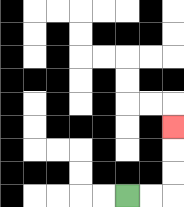{'start': '[5, 8]', 'end': '[7, 5]', 'path_directions': 'R,R,U,U,U', 'path_coordinates': '[[5, 8], [6, 8], [7, 8], [7, 7], [7, 6], [7, 5]]'}